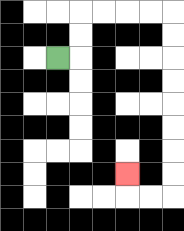{'start': '[2, 2]', 'end': '[5, 7]', 'path_directions': 'R,U,U,R,R,R,R,D,D,D,D,D,D,D,D,L,L,U', 'path_coordinates': '[[2, 2], [3, 2], [3, 1], [3, 0], [4, 0], [5, 0], [6, 0], [7, 0], [7, 1], [7, 2], [7, 3], [7, 4], [7, 5], [7, 6], [7, 7], [7, 8], [6, 8], [5, 8], [5, 7]]'}